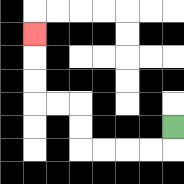{'start': '[7, 5]', 'end': '[1, 1]', 'path_directions': 'D,L,L,L,L,U,U,L,L,U,U,U', 'path_coordinates': '[[7, 5], [7, 6], [6, 6], [5, 6], [4, 6], [3, 6], [3, 5], [3, 4], [2, 4], [1, 4], [1, 3], [1, 2], [1, 1]]'}